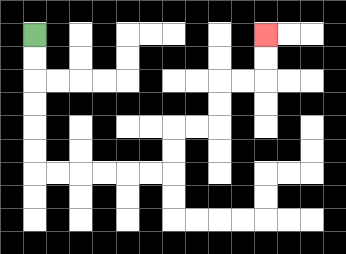{'start': '[1, 1]', 'end': '[11, 1]', 'path_directions': 'D,D,D,D,D,D,R,R,R,R,R,R,U,U,R,R,U,U,R,R,U,U', 'path_coordinates': '[[1, 1], [1, 2], [1, 3], [1, 4], [1, 5], [1, 6], [1, 7], [2, 7], [3, 7], [4, 7], [5, 7], [6, 7], [7, 7], [7, 6], [7, 5], [8, 5], [9, 5], [9, 4], [9, 3], [10, 3], [11, 3], [11, 2], [11, 1]]'}